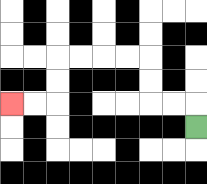{'start': '[8, 5]', 'end': '[0, 4]', 'path_directions': 'U,L,L,U,U,L,L,L,L,D,D,L,L', 'path_coordinates': '[[8, 5], [8, 4], [7, 4], [6, 4], [6, 3], [6, 2], [5, 2], [4, 2], [3, 2], [2, 2], [2, 3], [2, 4], [1, 4], [0, 4]]'}